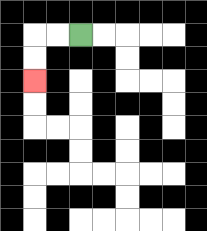{'start': '[3, 1]', 'end': '[1, 3]', 'path_directions': 'L,L,D,D', 'path_coordinates': '[[3, 1], [2, 1], [1, 1], [1, 2], [1, 3]]'}